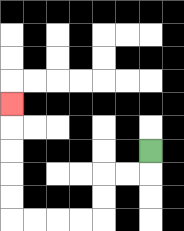{'start': '[6, 6]', 'end': '[0, 4]', 'path_directions': 'D,L,L,D,D,L,L,L,L,U,U,U,U,U', 'path_coordinates': '[[6, 6], [6, 7], [5, 7], [4, 7], [4, 8], [4, 9], [3, 9], [2, 9], [1, 9], [0, 9], [0, 8], [0, 7], [0, 6], [0, 5], [0, 4]]'}